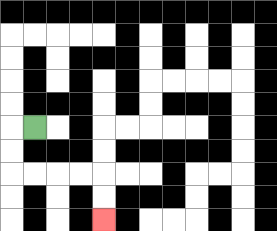{'start': '[1, 5]', 'end': '[4, 9]', 'path_directions': 'L,D,D,R,R,R,R,D,D', 'path_coordinates': '[[1, 5], [0, 5], [0, 6], [0, 7], [1, 7], [2, 7], [3, 7], [4, 7], [4, 8], [4, 9]]'}